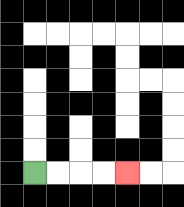{'start': '[1, 7]', 'end': '[5, 7]', 'path_directions': 'R,R,R,R', 'path_coordinates': '[[1, 7], [2, 7], [3, 7], [4, 7], [5, 7]]'}